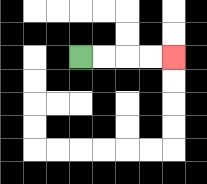{'start': '[3, 2]', 'end': '[7, 2]', 'path_directions': 'R,R,R,R', 'path_coordinates': '[[3, 2], [4, 2], [5, 2], [6, 2], [7, 2]]'}